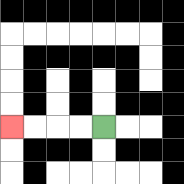{'start': '[4, 5]', 'end': '[0, 5]', 'path_directions': 'L,L,L,L', 'path_coordinates': '[[4, 5], [3, 5], [2, 5], [1, 5], [0, 5]]'}